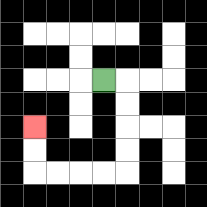{'start': '[4, 3]', 'end': '[1, 5]', 'path_directions': 'R,D,D,D,D,L,L,L,L,U,U', 'path_coordinates': '[[4, 3], [5, 3], [5, 4], [5, 5], [5, 6], [5, 7], [4, 7], [3, 7], [2, 7], [1, 7], [1, 6], [1, 5]]'}